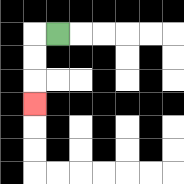{'start': '[2, 1]', 'end': '[1, 4]', 'path_directions': 'L,D,D,D', 'path_coordinates': '[[2, 1], [1, 1], [1, 2], [1, 3], [1, 4]]'}